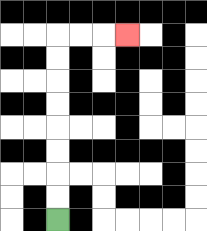{'start': '[2, 9]', 'end': '[5, 1]', 'path_directions': 'U,U,U,U,U,U,U,U,R,R,R', 'path_coordinates': '[[2, 9], [2, 8], [2, 7], [2, 6], [2, 5], [2, 4], [2, 3], [2, 2], [2, 1], [3, 1], [4, 1], [5, 1]]'}